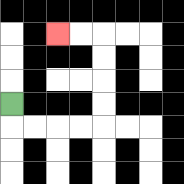{'start': '[0, 4]', 'end': '[2, 1]', 'path_directions': 'D,R,R,R,R,U,U,U,U,L,L', 'path_coordinates': '[[0, 4], [0, 5], [1, 5], [2, 5], [3, 5], [4, 5], [4, 4], [4, 3], [4, 2], [4, 1], [3, 1], [2, 1]]'}